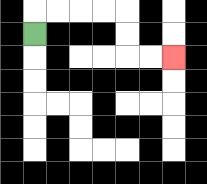{'start': '[1, 1]', 'end': '[7, 2]', 'path_directions': 'U,R,R,R,R,D,D,R,R', 'path_coordinates': '[[1, 1], [1, 0], [2, 0], [3, 0], [4, 0], [5, 0], [5, 1], [5, 2], [6, 2], [7, 2]]'}